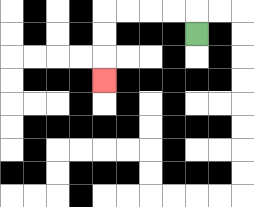{'start': '[8, 1]', 'end': '[4, 3]', 'path_directions': 'U,L,L,L,L,D,D,D', 'path_coordinates': '[[8, 1], [8, 0], [7, 0], [6, 0], [5, 0], [4, 0], [4, 1], [4, 2], [4, 3]]'}